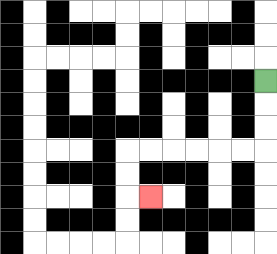{'start': '[11, 3]', 'end': '[6, 8]', 'path_directions': 'D,D,D,L,L,L,L,L,L,D,D,R', 'path_coordinates': '[[11, 3], [11, 4], [11, 5], [11, 6], [10, 6], [9, 6], [8, 6], [7, 6], [6, 6], [5, 6], [5, 7], [5, 8], [6, 8]]'}